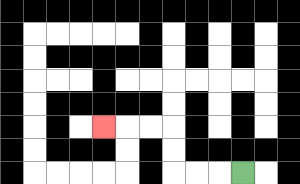{'start': '[10, 7]', 'end': '[4, 5]', 'path_directions': 'L,L,L,U,U,L,L,L', 'path_coordinates': '[[10, 7], [9, 7], [8, 7], [7, 7], [7, 6], [7, 5], [6, 5], [5, 5], [4, 5]]'}